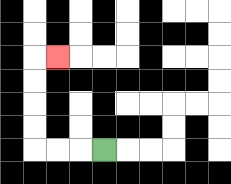{'start': '[4, 6]', 'end': '[2, 2]', 'path_directions': 'L,L,L,U,U,U,U,R', 'path_coordinates': '[[4, 6], [3, 6], [2, 6], [1, 6], [1, 5], [1, 4], [1, 3], [1, 2], [2, 2]]'}